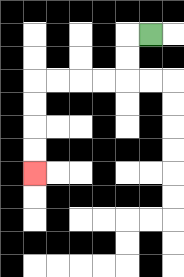{'start': '[6, 1]', 'end': '[1, 7]', 'path_directions': 'L,D,D,L,L,L,L,D,D,D,D', 'path_coordinates': '[[6, 1], [5, 1], [5, 2], [5, 3], [4, 3], [3, 3], [2, 3], [1, 3], [1, 4], [1, 5], [1, 6], [1, 7]]'}